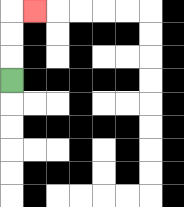{'start': '[0, 3]', 'end': '[1, 0]', 'path_directions': 'U,U,U,R', 'path_coordinates': '[[0, 3], [0, 2], [0, 1], [0, 0], [1, 0]]'}